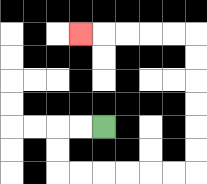{'start': '[4, 5]', 'end': '[3, 1]', 'path_directions': 'L,L,D,D,R,R,R,R,R,R,U,U,U,U,U,U,L,L,L,L,L', 'path_coordinates': '[[4, 5], [3, 5], [2, 5], [2, 6], [2, 7], [3, 7], [4, 7], [5, 7], [6, 7], [7, 7], [8, 7], [8, 6], [8, 5], [8, 4], [8, 3], [8, 2], [8, 1], [7, 1], [6, 1], [5, 1], [4, 1], [3, 1]]'}